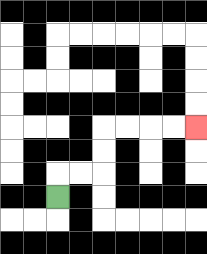{'start': '[2, 8]', 'end': '[8, 5]', 'path_directions': 'U,R,R,U,U,R,R,R,R', 'path_coordinates': '[[2, 8], [2, 7], [3, 7], [4, 7], [4, 6], [4, 5], [5, 5], [6, 5], [7, 5], [8, 5]]'}